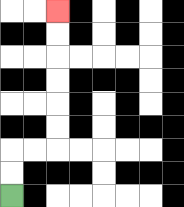{'start': '[0, 8]', 'end': '[2, 0]', 'path_directions': 'U,U,R,R,U,U,U,U,U,U', 'path_coordinates': '[[0, 8], [0, 7], [0, 6], [1, 6], [2, 6], [2, 5], [2, 4], [2, 3], [2, 2], [2, 1], [2, 0]]'}